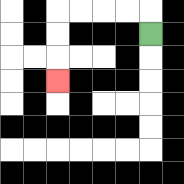{'start': '[6, 1]', 'end': '[2, 3]', 'path_directions': 'U,L,L,L,L,D,D,D', 'path_coordinates': '[[6, 1], [6, 0], [5, 0], [4, 0], [3, 0], [2, 0], [2, 1], [2, 2], [2, 3]]'}